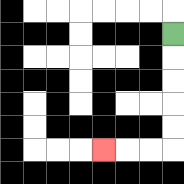{'start': '[7, 1]', 'end': '[4, 6]', 'path_directions': 'D,D,D,D,D,L,L,L', 'path_coordinates': '[[7, 1], [7, 2], [7, 3], [7, 4], [7, 5], [7, 6], [6, 6], [5, 6], [4, 6]]'}